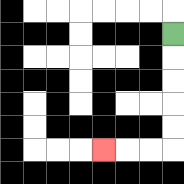{'start': '[7, 1]', 'end': '[4, 6]', 'path_directions': 'D,D,D,D,D,L,L,L', 'path_coordinates': '[[7, 1], [7, 2], [7, 3], [7, 4], [7, 5], [7, 6], [6, 6], [5, 6], [4, 6]]'}